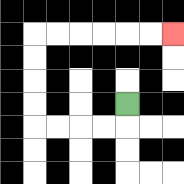{'start': '[5, 4]', 'end': '[7, 1]', 'path_directions': 'D,L,L,L,L,U,U,U,U,R,R,R,R,R,R', 'path_coordinates': '[[5, 4], [5, 5], [4, 5], [3, 5], [2, 5], [1, 5], [1, 4], [1, 3], [1, 2], [1, 1], [2, 1], [3, 1], [4, 1], [5, 1], [6, 1], [7, 1]]'}